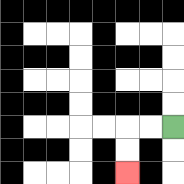{'start': '[7, 5]', 'end': '[5, 7]', 'path_directions': 'L,L,D,D', 'path_coordinates': '[[7, 5], [6, 5], [5, 5], [5, 6], [5, 7]]'}